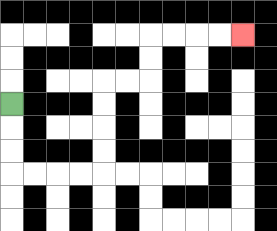{'start': '[0, 4]', 'end': '[10, 1]', 'path_directions': 'D,D,D,R,R,R,R,U,U,U,U,R,R,U,U,R,R,R,R', 'path_coordinates': '[[0, 4], [0, 5], [0, 6], [0, 7], [1, 7], [2, 7], [3, 7], [4, 7], [4, 6], [4, 5], [4, 4], [4, 3], [5, 3], [6, 3], [6, 2], [6, 1], [7, 1], [8, 1], [9, 1], [10, 1]]'}